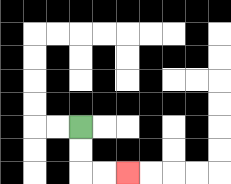{'start': '[3, 5]', 'end': '[5, 7]', 'path_directions': 'D,D,R,R', 'path_coordinates': '[[3, 5], [3, 6], [3, 7], [4, 7], [5, 7]]'}